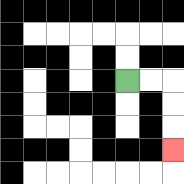{'start': '[5, 3]', 'end': '[7, 6]', 'path_directions': 'R,R,D,D,D', 'path_coordinates': '[[5, 3], [6, 3], [7, 3], [7, 4], [7, 5], [7, 6]]'}